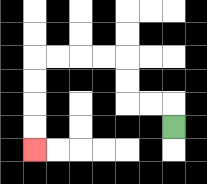{'start': '[7, 5]', 'end': '[1, 6]', 'path_directions': 'U,L,L,U,U,L,L,L,L,D,D,D,D', 'path_coordinates': '[[7, 5], [7, 4], [6, 4], [5, 4], [5, 3], [5, 2], [4, 2], [3, 2], [2, 2], [1, 2], [1, 3], [1, 4], [1, 5], [1, 6]]'}